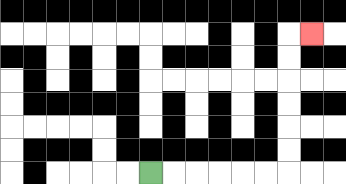{'start': '[6, 7]', 'end': '[13, 1]', 'path_directions': 'R,R,R,R,R,R,U,U,U,U,U,U,R', 'path_coordinates': '[[6, 7], [7, 7], [8, 7], [9, 7], [10, 7], [11, 7], [12, 7], [12, 6], [12, 5], [12, 4], [12, 3], [12, 2], [12, 1], [13, 1]]'}